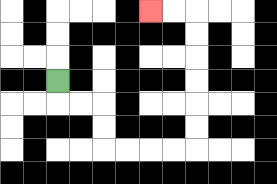{'start': '[2, 3]', 'end': '[6, 0]', 'path_directions': 'D,R,R,D,D,R,R,R,R,U,U,U,U,U,U,L,L', 'path_coordinates': '[[2, 3], [2, 4], [3, 4], [4, 4], [4, 5], [4, 6], [5, 6], [6, 6], [7, 6], [8, 6], [8, 5], [8, 4], [8, 3], [8, 2], [8, 1], [8, 0], [7, 0], [6, 0]]'}